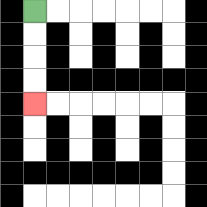{'start': '[1, 0]', 'end': '[1, 4]', 'path_directions': 'D,D,D,D', 'path_coordinates': '[[1, 0], [1, 1], [1, 2], [1, 3], [1, 4]]'}